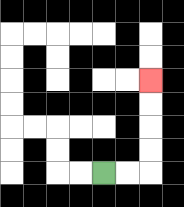{'start': '[4, 7]', 'end': '[6, 3]', 'path_directions': 'R,R,U,U,U,U', 'path_coordinates': '[[4, 7], [5, 7], [6, 7], [6, 6], [6, 5], [6, 4], [6, 3]]'}